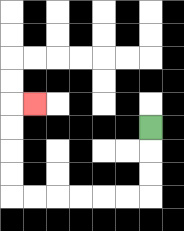{'start': '[6, 5]', 'end': '[1, 4]', 'path_directions': 'D,D,D,L,L,L,L,L,L,U,U,U,U,R', 'path_coordinates': '[[6, 5], [6, 6], [6, 7], [6, 8], [5, 8], [4, 8], [3, 8], [2, 8], [1, 8], [0, 8], [0, 7], [0, 6], [0, 5], [0, 4], [1, 4]]'}